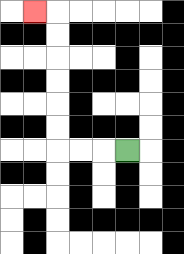{'start': '[5, 6]', 'end': '[1, 0]', 'path_directions': 'L,L,L,U,U,U,U,U,U,L', 'path_coordinates': '[[5, 6], [4, 6], [3, 6], [2, 6], [2, 5], [2, 4], [2, 3], [2, 2], [2, 1], [2, 0], [1, 0]]'}